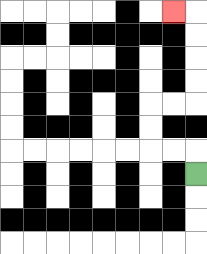{'start': '[8, 7]', 'end': '[7, 0]', 'path_directions': 'U,L,L,U,U,R,R,U,U,U,U,L', 'path_coordinates': '[[8, 7], [8, 6], [7, 6], [6, 6], [6, 5], [6, 4], [7, 4], [8, 4], [8, 3], [8, 2], [8, 1], [8, 0], [7, 0]]'}